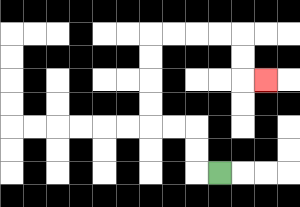{'start': '[9, 7]', 'end': '[11, 3]', 'path_directions': 'L,U,U,L,L,U,U,U,U,R,R,R,R,D,D,R', 'path_coordinates': '[[9, 7], [8, 7], [8, 6], [8, 5], [7, 5], [6, 5], [6, 4], [6, 3], [6, 2], [6, 1], [7, 1], [8, 1], [9, 1], [10, 1], [10, 2], [10, 3], [11, 3]]'}